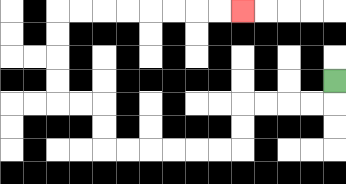{'start': '[14, 3]', 'end': '[10, 0]', 'path_directions': 'D,L,L,L,L,D,D,L,L,L,L,L,L,U,U,L,L,U,U,U,U,R,R,R,R,R,R,R,R', 'path_coordinates': '[[14, 3], [14, 4], [13, 4], [12, 4], [11, 4], [10, 4], [10, 5], [10, 6], [9, 6], [8, 6], [7, 6], [6, 6], [5, 6], [4, 6], [4, 5], [4, 4], [3, 4], [2, 4], [2, 3], [2, 2], [2, 1], [2, 0], [3, 0], [4, 0], [5, 0], [6, 0], [7, 0], [8, 0], [9, 0], [10, 0]]'}